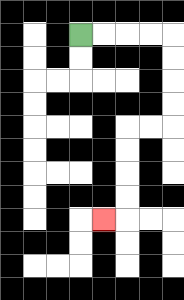{'start': '[3, 1]', 'end': '[4, 9]', 'path_directions': 'R,R,R,R,D,D,D,D,L,L,D,D,D,D,L', 'path_coordinates': '[[3, 1], [4, 1], [5, 1], [6, 1], [7, 1], [7, 2], [7, 3], [7, 4], [7, 5], [6, 5], [5, 5], [5, 6], [5, 7], [5, 8], [5, 9], [4, 9]]'}